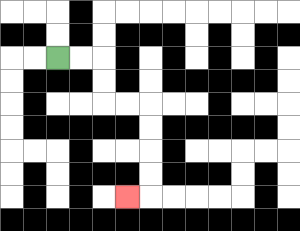{'start': '[2, 2]', 'end': '[5, 8]', 'path_directions': 'R,R,D,D,R,R,D,D,D,D,L', 'path_coordinates': '[[2, 2], [3, 2], [4, 2], [4, 3], [4, 4], [5, 4], [6, 4], [6, 5], [6, 6], [6, 7], [6, 8], [5, 8]]'}